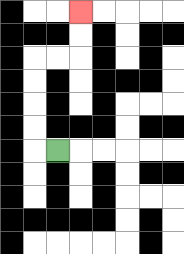{'start': '[2, 6]', 'end': '[3, 0]', 'path_directions': 'L,U,U,U,U,R,R,U,U', 'path_coordinates': '[[2, 6], [1, 6], [1, 5], [1, 4], [1, 3], [1, 2], [2, 2], [3, 2], [3, 1], [3, 0]]'}